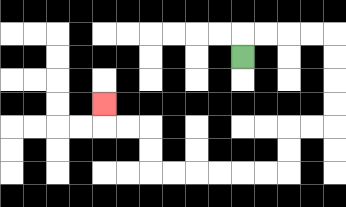{'start': '[10, 2]', 'end': '[4, 4]', 'path_directions': 'U,R,R,R,R,D,D,D,D,L,L,D,D,L,L,L,L,L,L,U,U,L,L,U', 'path_coordinates': '[[10, 2], [10, 1], [11, 1], [12, 1], [13, 1], [14, 1], [14, 2], [14, 3], [14, 4], [14, 5], [13, 5], [12, 5], [12, 6], [12, 7], [11, 7], [10, 7], [9, 7], [8, 7], [7, 7], [6, 7], [6, 6], [6, 5], [5, 5], [4, 5], [4, 4]]'}